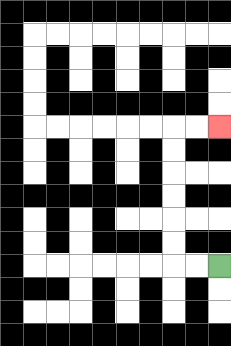{'start': '[9, 11]', 'end': '[9, 5]', 'path_directions': 'L,L,U,U,U,U,U,U,R,R', 'path_coordinates': '[[9, 11], [8, 11], [7, 11], [7, 10], [7, 9], [7, 8], [7, 7], [7, 6], [7, 5], [8, 5], [9, 5]]'}